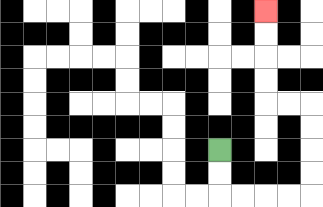{'start': '[9, 6]', 'end': '[11, 0]', 'path_directions': 'D,D,R,R,R,R,U,U,U,U,L,L,U,U,U,U', 'path_coordinates': '[[9, 6], [9, 7], [9, 8], [10, 8], [11, 8], [12, 8], [13, 8], [13, 7], [13, 6], [13, 5], [13, 4], [12, 4], [11, 4], [11, 3], [11, 2], [11, 1], [11, 0]]'}